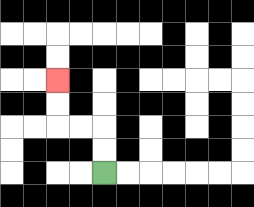{'start': '[4, 7]', 'end': '[2, 3]', 'path_directions': 'U,U,L,L,U,U', 'path_coordinates': '[[4, 7], [4, 6], [4, 5], [3, 5], [2, 5], [2, 4], [2, 3]]'}